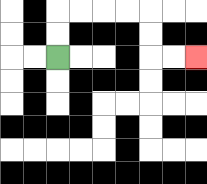{'start': '[2, 2]', 'end': '[8, 2]', 'path_directions': 'U,U,R,R,R,R,D,D,R,R', 'path_coordinates': '[[2, 2], [2, 1], [2, 0], [3, 0], [4, 0], [5, 0], [6, 0], [6, 1], [6, 2], [7, 2], [8, 2]]'}